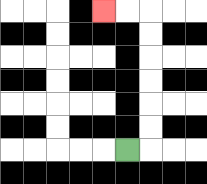{'start': '[5, 6]', 'end': '[4, 0]', 'path_directions': 'R,U,U,U,U,U,U,L,L', 'path_coordinates': '[[5, 6], [6, 6], [6, 5], [6, 4], [6, 3], [6, 2], [6, 1], [6, 0], [5, 0], [4, 0]]'}